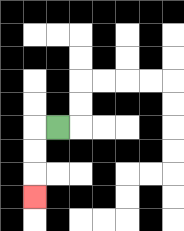{'start': '[2, 5]', 'end': '[1, 8]', 'path_directions': 'L,D,D,D', 'path_coordinates': '[[2, 5], [1, 5], [1, 6], [1, 7], [1, 8]]'}